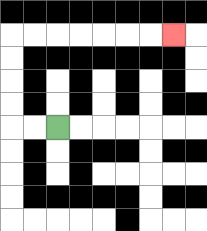{'start': '[2, 5]', 'end': '[7, 1]', 'path_directions': 'L,L,U,U,U,U,R,R,R,R,R,R,R', 'path_coordinates': '[[2, 5], [1, 5], [0, 5], [0, 4], [0, 3], [0, 2], [0, 1], [1, 1], [2, 1], [3, 1], [4, 1], [5, 1], [6, 1], [7, 1]]'}